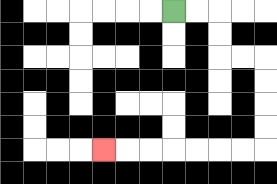{'start': '[7, 0]', 'end': '[4, 6]', 'path_directions': 'R,R,D,D,R,R,D,D,D,D,L,L,L,L,L,L,L', 'path_coordinates': '[[7, 0], [8, 0], [9, 0], [9, 1], [9, 2], [10, 2], [11, 2], [11, 3], [11, 4], [11, 5], [11, 6], [10, 6], [9, 6], [8, 6], [7, 6], [6, 6], [5, 6], [4, 6]]'}